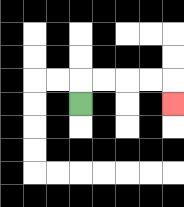{'start': '[3, 4]', 'end': '[7, 4]', 'path_directions': 'U,R,R,R,R,D', 'path_coordinates': '[[3, 4], [3, 3], [4, 3], [5, 3], [6, 3], [7, 3], [7, 4]]'}